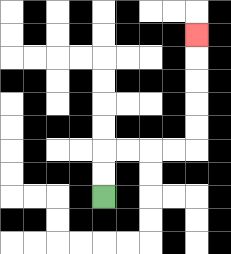{'start': '[4, 8]', 'end': '[8, 1]', 'path_directions': 'U,U,R,R,R,R,U,U,U,U,U', 'path_coordinates': '[[4, 8], [4, 7], [4, 6], [5, 6], [6, 6], [7, 6], [8, 6], [8, 5], [8, 4], [8, 3], [8, 2], [8, 1]]'}